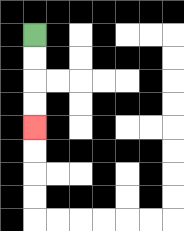{'start': '[1, 1]', 'end': '[1, 5]', 'path_directions': 'D,D,D,D', 'path_coordinates': '[[1, 1], [1, 2], [1, 3], [1, 4], [1, 5]]'}